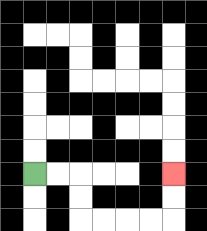{'start': '[1, 7]', 'end': '[7, 7]', 'path_directions': 'R,R,D,D,R,R,R,R,U,U', 'path_coordinates': '[[1, 7], [2, 7], [3, 7], [3, 8], [3, 9], [4, 9], [5, 9], [6, 9], [7, 9], [7, 8], [7, 7]]'}